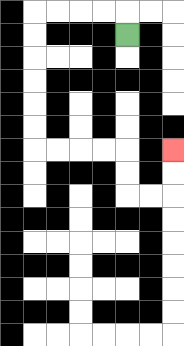{'start': '[5, 1]', 'end': '[7, 6]', 'path_directions': 'U,L,L,L,L,D,D,D,D,D,D,R,R,R,R,D,D,R,R,U,U', 'path_coordinates': '[[5, 1], [5, 0], [4, 0], [3, 0], [2, 0], [1, 0], [1, 1], [1, 2], [1, 3], [1, 4], [1, 5], [1, 6], [2, 6], [3, 6], [4, 6], [5, 6], [5, 7], [5, 8], [6, 8], [7, 8], [7, 7], [7, 6]]'}